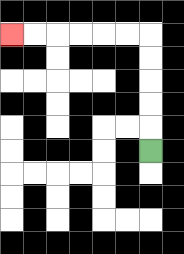{'start': '[6, 6]', 'end': '[0, 1]', 'path_directions': 'U,U,U,U,U,L,L,L,L,L,L', 'path_coordinates': '[[6, 6], [6, 5], [6, 4], [6, 3], [6, 2], [6, 1], [5, 1], [4, 1], [3, 1], [2, 1], [1, 1], [0, 1]]'}